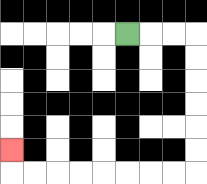{'start': '[5, 1]', 'end': '[0, 6]', 'path_directions': 'R,R,R,D,D,D,D,D,D,L,L,L,L,L,L,L,L,U', 'path_coordinates': '[[5, 1], [6, 1], [7, 1], [8, 1], [8, 2], [8, 3], [8, 4], [8, 5], [8, 6], [8, 7], [7, 7], [6, 7], [5, 7], [4, 7], [3, 7], [2, 7], [1, 7], [0, 7], [0, 6]]'}